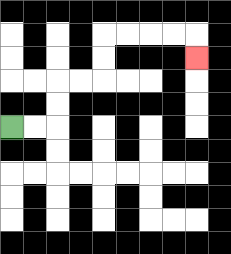{'start': '[0, 5]', 'end': '[8, 2]', 'path_directions': 'R,R,U,U,R,R,U,U,R,R,R,R,D', 'path_coordinates': '[[0, 5], [1, 5], [2, 5], [2, 4], [2, 3], [3, 3], [4, 3], [4, 2], [4, 1], [5, 1], [6, 1], [7, 1], [8, 1], [8, 2]]'}